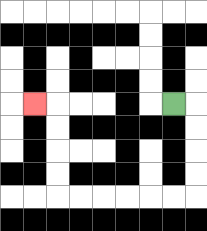{'start': '[7, 4]', 'end': '[1, 4]', 'path_directions': 'R,D,D,D,D,L,L,L,L,L,L,U,U,U,U,L', 'path_coordinates': '[[7, 4], [8, 4], [8, 5], [8, 6], [8, 7], [8, 8], [7, 8], [6, 8], [5, 8], [4, 8], [3, 8], [2, 8], [2, 7], [2, 6], [2, 5], [2, 4], [1, 4]]'}